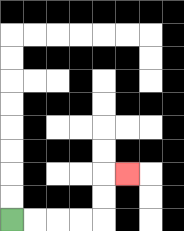{'start': '[0, 9]', 'end': '[5, 7]', 'path_directions': 'R,R,R,R,U,U,R', 'path_coordinates': '[[0, 9], [1, 9], [2, 9], [3, 9], [4, 9], [4, 8], [4, 7], [5, 7]]'}